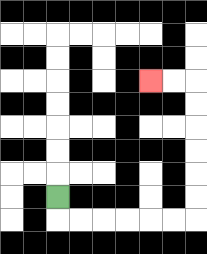{'start': '[2, 8]', 'end': '[6, 3]', 'path_directions': 'D,R,R,R,R,R,R,U,U,U,U,U,U,L,L', 'path_coordinates': '[[2, 8], [2, 9], [3, 9], [4, 9], [5, 9], [6, 9], [7, 9], [8, 9], [8, 8], [8, 7], [8, 6], [8, 5], [8, 4], [8, 3], [7, 3], [6, 3]]'}